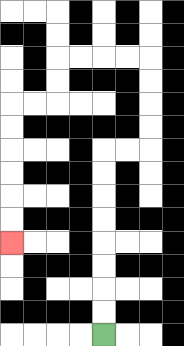{'start': '[4, 14]', 'end': '[0, 10]', 'path_directions': 'U,U,U,U,U,U,U,U,R,R,U,U,U,U,L,L,L,L,D,D,L,L,D,D,D,D,D,D', 'path_coordinates': '[[4, 14], [4, 13], [4, 12], [4, 11], [4, 10], [4, 9], [4, 8], [4, 7], [4, 6], [5, 6], [6, 6], [6, 5], [6, 4], [6, 3], [6, 2], [5, 2], [4, 2], [3, 2], [2, 2], [2, 3], [2, 4], [1, 4], [0, 4], [0, 5], [0, 6], [0, 7], [0, 8], [0, 9], [0, 10]]'}